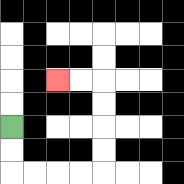{'start': '[0, 5]', 'end': '[2, 3]', 'path_directions': 'D,D,R,R,R,R,U,U,U,U,L,L', 'path_coordinates': '[[0, 5], [0, 6], [0, 7], [1, 7], [2, 7], [3, 7], [4, 7], [4, 6], [4, 5], [4, 4], [4, 3], [3, 3], [2, 3]]'}